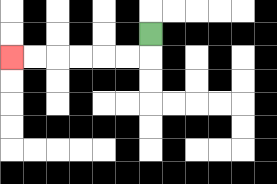{'start': '[6, 1]', 'end': '[0, 2]', 'path_directions': 'D,L,L,L,L,L,L', 'path_coordinates': '[[6, 1], [6, 2], [5, 2], [4, 2], [3, 2], [2, 2], [1, 2], [0, 2]]'}